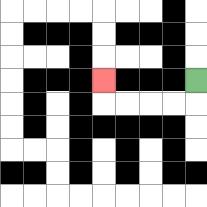{'start': '[8, 3]', 'end': '[4, 3]', 'path_directions': 'D,L,L,L,L,U', 'path_coordinates': '[[8, 3], [8, 4], [7, 4], [6, 4], [5, 4], [4, 4], [4, 3]]'}